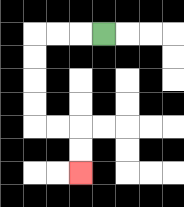{'start': '[4, 1]', 'end': '[3, 7]', 'path_directions': 'L,L,L,D,D,D,D,R,R,D,D', 'path_coordinates': '[[4, 1], [3, 1], [2, 1], [1, 1], [1, 2], [1, 3], [1, 4], [1, 5], [2, 5], [3, 5], [3, 6], [3, 7]]'}